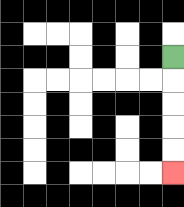{'start': '[7, 2]', 'end': '[7, 7]', 'path_directions': 'D,D,D,D,D', 'path_coordinates': '[[7, 2], [7, 3], [7, 4], [7, 5], [7, 6], [7, 7]]'}